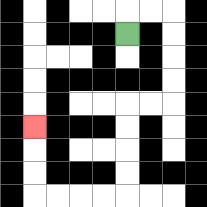{'start': '[5, 1]', 'end': '[1, 5]', 'path_directions': 'U,R,R,D,D,D,D,L,L,D,D,D,D,L,L,L,L,U,U,U', 'path_coordinates': '[[5, 1], [5, 0], [6, 0], [7, 0], [7, 1], [7, 2], [7, 3], [7, 4], [6, 4], [5, 4], [5, 5], [5, 6], [5, 7], [5, 8], [4, 8], [3, 8], [2, 8], [1, 8], [1, 7], [1, 6], [1, 5]]'}